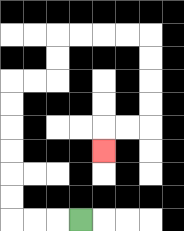{'start': '[3, 9]', 'end': '[4, 6]', 'path_directions': 'L,L,L,U,U,U,U,U,U,R,R,U,U,R,R,R,R,D,D,D,D,L,L,D', 'path_coordinates': '[[3, 9], [2, 9], [1, 9], [0, 9], [0, 8], [0, 7], [0, 6], [0, 5], [0, 4], [0, 3], [1, 3], [2, 3], [2, 2], [2, 1], [3, 1], [4, 1], [5, 1], [6, 1], [6, 2], [6, 3], [6, 4], [6, 5], [5, 5], [4, 5], [4, 6]]'}